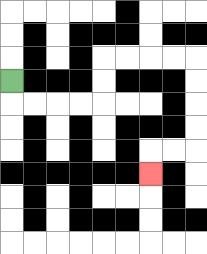{'start': '[0, 3]', 'end': '[6, 7]', 'path_directions': 'D,R,R,R,R,U,U,R,R,R,R,D,D,D,D,L,L,D', 'path_coordinates': '[[0, 3], [0, 4], [1, 4], [2, 4], [3, 4], [4, 4], [4, 3], [4, 2], [5, 2], [6, 2], [7, 2], [8, 2], [8, 3], [8, 4], [8, 5], [8, 6], [7, 6], [6, 6], [6, 7]]'}